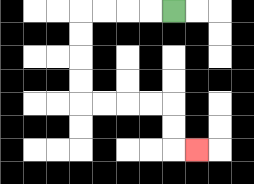{'start': '[7, 0]', 'end': '[8, 6]', 'path_directions': 'L,L,L,L,D,D,D,D,R,R,R,R,D,D,R', 'path_coordinates': '[[7, 0], [6, 0], [5, 0], [4, 0], [3, 0], [3, 1], [3, 2], [3, 3], [3, 4], [4, 4], [5, 4], [6, 4], [7, 4], [7, 5], [7, 6], [8, 6]]'}